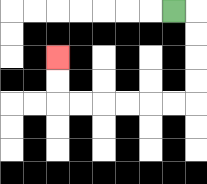{'start': '[7, 0]', 'end': '[2, 2]', 'path_directions': 'R,D,D,D,D,L,L,L,L,L,L,U,U', 'path_coordinates': '[[7, 0], [8, 0], [8, 1], [8, 2], [8, 3], [8, 4], [7, 4], [6, 4], [5, 4], [4, 4], [3, 4], [2, 4], [2, 3], [2, 2]]'}